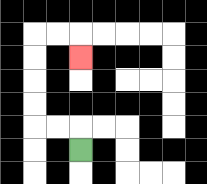{'start': '[3, 6]', 'end': '[3, 2]', 'path_directions': 'U,L,L,U,U,U,U,R,R,D', 'path_coordinates': '[[3, 6], [3, 5], [2, 5], [1, 5], [1, 4], [1, 3], [1, 2], [1, 1], [2, 1], [3, 1], [3, 2]]'}